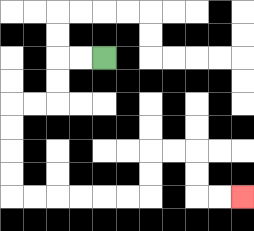{'start': '[4, 2]', 'end': '[10, 8]', 'path_directions': 'L,L,D,D,L,L,D,D,D,D,R,R,R,R,R,R,U,U,R,R,D,D,R,R', 'path_coordinates': '[[4, 2], [3, 2], [2, 2], [2, 3], [2, 4], [1, 4], [0, 4], [0, 5], [0, 6], [0, 7], [0, 8], [1, 8], [2, 8], [3, 8], [4, 8], [5, 8], [6, 8], [6, 7], [6, 6], [7, 6], [8, 6], [8, 7], [8, 8], [9, 8], [10, 8]]'}